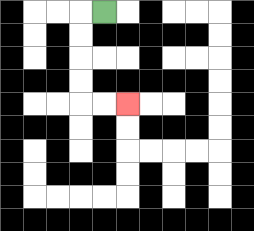{'start': '[4, 0]', 'end': '[5, 4]', 'path_directions': 'L,D,D,D,D,R,R', 'path_coordinates': '[[4, 0], [3, 0], [3, 1], [3, 2], [3, 3], [3, 4], [4, 4], [5, 4]]'}